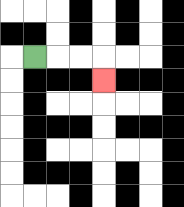{'start': '[1, 2]', 'end': '[4, 3]', 'path_directions': 'R,R,R,D', 'path_coordinates': '[[1, 2], [2, 2], [3, 2], [4, 2], [4, 3]]'}